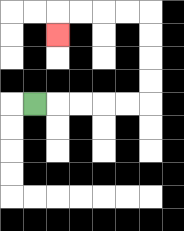{'start': '[1, 4]', 'end': '[2, 1]', 'path_directions': 'R,R,R,R,R,U,U,U,U,L,L,L,L,D', 'path_coordinates': '[[1, 4], [2, 4], [3, 4], [4, 4], [5, 4], [6, 4], [6, 3], [6, 2], [6, 1], [6, 0], [5, 0], [4, 0], [3, 0], [2, 0], [2, 1]]'}